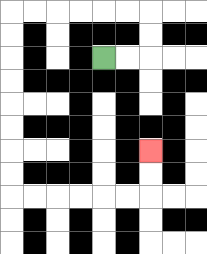{'start': '[4, 2]', 'end': '[6, 6]', 'path_directions': 'R,R,U,U,L,L,L,L,L,L,D,D,D,D,D,D,D,D,R,R,R,R,R,R,U,U', 'path_coordinates': '[[4, 2], [5, 2], [6, 2], [6, 1], [6, 0], [5, 0], [4, 0], [3, 0], [2, 0], [1, 0], [0, 0], [0, 1], [0, 2], [0, 3], [0, 4], [0, 5], [0, 6], [0, 7], [0, 8], [1, 8], [2, 8], [3, 8], [4, 8], [5, 8], [6, 8], [6, 7], [6, 6]]'}